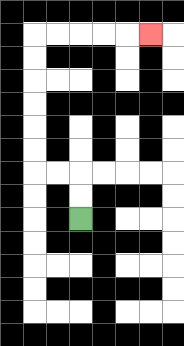{'start': '[3, 9]', 'end': '[6, 1]', 'path_directions': 'U,U,L,L,U,U,U,U,U,U,R,R,R,R,R', 'path_coordinates': '[[3, 9], [3, 8], [3, 7], [2, 7], [1, 7], [1, 6], [1, 5], [1, 4], [1, 3], [1, 2], [1, 1], [2, 1], [3, 1], [4, 1], [5, 1], [6, 1]]'}